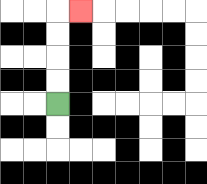{'start': '[2, 4]', 'end': '[3, 0]', 'path_directions': 'U,U,U,U,R', 'path_coordinates': '[[2, 4], [2, 3], [2, 2], [2, 1], [2, 0], [3, 0]]'}